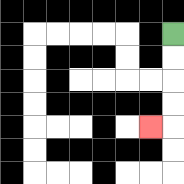{'start': '[7, 1]', 'end': '[6, 5]', 'path_directions': 'D,D,D,D,L', 'path_coordinates': '[[7, 1], [7, 2], [7, 3], [7, 4], [7, 5], [6, 5]]'}